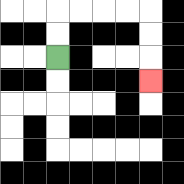{'start': '[2, 2]', 'end': '[6, 3]', 'path_directions': 'U,U,R,R,R,R,D,D,D', 'path_coordinates': '[[2, 2], [2, 1], [2, 0], [3, 0], [4, 0], [5, 0], [6, 0], [6, 1], [6, 2], [6, 3]]'}